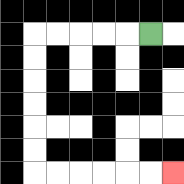{'start': '[6, 1]', 'end': '[7, 7]', 'path_directions': 'L,L,L,L,L,D,D,D,D,D,D,R,R,R,R,R,R', 'path_coordinates': '[[6, 1], [5, 1], [4, 1], [3, 1], [2, 1], [1, 1], [1, 2], [1, 3], [1, 4], [1, 5], [1, 6], [1, 7], [2, 7], [3, 7], [4, 7], [5, 7], [6, 7], [7, 7]]'}